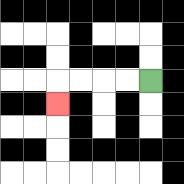{'start': '[6, 3]', 'end': '[2, 4]', 'path_directions': 'L,L,L,L,D', 'path_coordinates': '[[6, 3], [5, 3], [4, 3], [3, 3], [2, 3], [2, 4]]'}